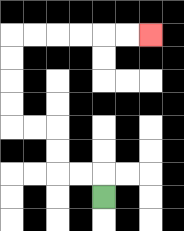{'start': '[4, 8]', 'end': '[6, 1]', 'path_directions': 'U,L,L,U,U,L,L,U,U,U,U,R,R,R,R,R,R', 'path_coordinates': '[[4, 8], [4, 7], [3, 7], [2, 7], [2, 6], [2, 5], [1, 5], [0, 5], [0, 4], [0, 3], [0, 2], [0, 1], [1, 1], [2, 1], [3, 1], [4, 1], [5, 1], [6, 1]]'}